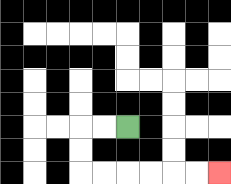{'start': '[5, 5]', 'end': '[9, 7]', 'path_directions': 'L,L,D,D,R,R,R,R,R,R', 'path_coordinates': '[[5, 5], [4, 5], [3, 5], [3, 6], [3, 7], [4, 7], [5, 7], [6, 7], [7, 7], [8, 7], [9, 7]]'}